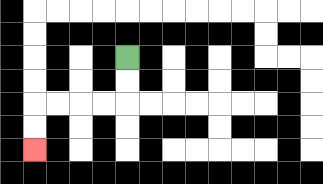{'start': '[5, 2]', 'end': '[1, 6]', 'path_directions': 'D,D,L,L,L,L,D,D', 'path_coordinates': '[[5, 2], [5, 3], [5, 4], [4, 4], [3, 4], [2, 4], [1, 4], [1, 5], [1, 6]]'}